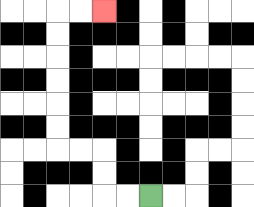{'start': '[6, 8]', 'end': '[4, 0]', 'path_directions': 'L,L,U,U,L,L,U,U,U,U,U,U,R,R', 'path_coordinates': '[[6, 8], [5, 8], [4, 8], [4, 7], [4, 6], [3, 6], [2, 6], [2, 5], [2, 4], [2, 3], [2, 2], [2, 1], [2, 0], [3, 0], [4, 0]]'}